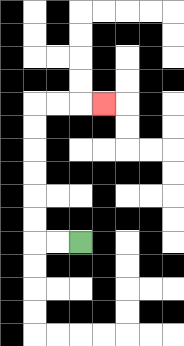{'start': '[3, 10]', 'end': '[4, 4]', 'path_directions': 'L,L,U,U,U,U,U,U,R,R,R', 'path_coordinates': '[[3, 10], [2, 10], [1, 10], [1, 9], [1, 8], [1, 7], [1, 6], [1, 5], [1, 4], [2, 4], [3, 4], [4, 4]]'}